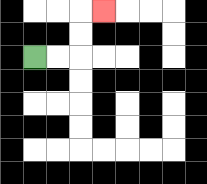{'start': '[1, 2]', 'end': '[4, 0]', 'path_directions': 'R,R,U,U,R', 'path_coordinates': '[[1, 2], [2, 2], [3, 2], [3, 1], [3, 0], [4, 0]]'}